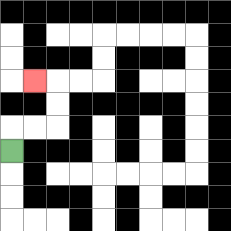{'start': '[0, 6]', 'end': '[1, 3]', 'path_directions': 'U,R,R,U,U,L', 'path_coordinates': '[[0, 6], [0, 5], [1, 5], [2, 5], [2, 4], [2, 3], [1, 3]]'}